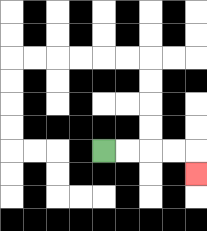{'start': '[4, 6]', 'end': '[8, 7]', 'path_directions': 'R,R,R,R,D', 'path_coordinates': '[[4, 6], [5, 6], [6, 6], [7, 6], [8, 6], [8, 7]]'}